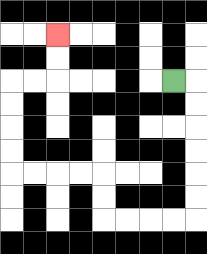{'start': '[7, 3]', 'end': '[2, 1]', 'path_directions': 'R,D,D,D,D,D,D,L,L,L,L,U,U,L,L,L,L,U,U,U,U,R,R,U,U', 'path_coordinates': '[[7, 3], [8, 3], [8, 4], [8, 5], [8, 6], [8, 7], [8, 8], [8, 9], [7, 9], [6, 9], [5, 9], [4, 9], [4, 8], [4, 7], [3, 7], [2, 7], [1, 7], [0, 7], [0, 6], [0, 5], [0, 4], [0, 3], [1, 3], [2, 3], [2, 2], [2, 1]]'}